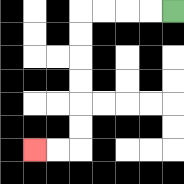{'start': '[7, 0]', 'end': '[1, 6]', 'path_directions': 'L,L,L,L,D,D,D,D,D,D,L,L', 'path_coordinates': '[[7, 0], [6, 0], [5, 0], [4, 0], [3, 0], [3, 1], [3, 2], [3, 3], [3, 4], [3, 5], [3, 6], [2, 6], [1, 6]]'}